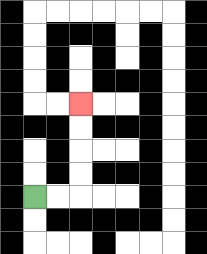{'start': '[1, 8]', 'end': '[3, 4]', 'path_directions': 'R,R,U,U,U,U', 'path_coordinates': '[[1, 8], [2, 8], [3, 8], [3, 7], [3, 6], [3, 5], [3, 4]]'}